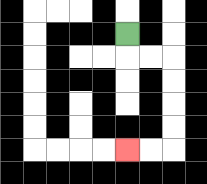{'start': '[5, 1]', 'end': '[5, 6]', 'path_directions': 'D,R,R,D,D,D,D,L,L', 'path_coordinates': '[[5, 1], [5, 2], [6, 2], [7, 2], [7, 3], [7, 4], [7, 5], [7, 6], [6, 6], [5, 6]]'}